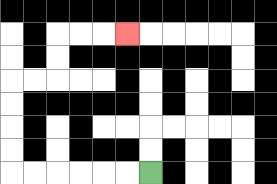{'start': '[6, 7]', 'end': '[5, 1]', 'path_directions': 'L,L,L,L,L,L,U,U,U,U,R,R,U,U,R,R,R', 'path_coordinates': '[[6, 7], [5, 7], [4, 7], [3, 7], [2, 7], [1, 7], [0, 7], [0, 6], [0, 5], [0, 4], [0, 3], [1, 3], [2, 3], [2, 2], [2, 1], [3, 1], [4, 1], [5, 1]]'}